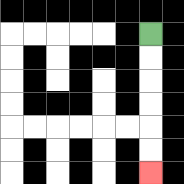{'start': '[6, 1]', 'end': '[6, 7]', 'path_directions': 'D,D,D,D,D,D', 'path_coordinates': '[[6, 1], [6, 2], [6, 3], [6, 4], [6, 5], [6, 6], [6, 7]]'}